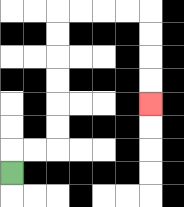{'start': '[0, 7]', 'end': '[6, 4]', 'path_directions': 'U,R,R,U,U,U,U,U,U,R,R,R,R,D,D,D,D', 'path_coordinates': '[[0, 7], [0, 6], [1, 6], [2, 6], [2, 5], [2, 4], [2, 3], [2, 2], [2, 1], [2, 0], [3, 0], [4, 0], [5, 0], [6, 0], [6, 1], [6, 2], [6, 3], [6, 4]]'}